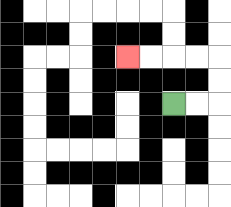{'start': '[7, 4]', 'end': '[5, 2]', 'path_directions': 'R,R,U,U,L,L,L,L', 'path_coordinates': '[[7, 4], [8, 4], [9, 4], [9, 3], [9, 2], [8, 2], [7, 2], [6, 2], [5, 2]]'}